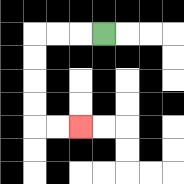{'start': '[4, 1]', 'end': '[3, 5]', 'path_directions': 'L,L,L,D,D,D,D,R,R', 'path_coordinates': '[[4, 1], [3, 1], [2, 1], [1, 1], [1, 2], [1, 3], [1, 4], [1, 5], [2, 5], [3, 5]]'}